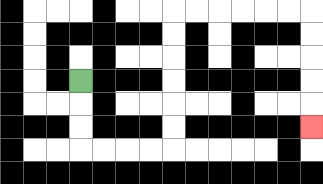{'start': '[3, 3]', 'end': '[13, 5]', 'path_directions': 'D,D,D,R,R,R,R,U,U,U,U,U,U,R,R,R,R,R,R,D,D,D,D,D', 'path_coordinates': '[[3, 3], [3, 4], [3, 5], [3, 6], [4, 6], [5, 6], [6, 6], [7, 6], [7, 5], [7, 4], [7, 3], [7, 2], [7, 1], [7, 0], [8, 0], [9, 0], [10, 0], [11, 0], [12, 0], [13, 0], [13, 1], [13, 2], [13, 3], [13, 4], [13, 5]]'}